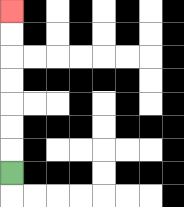{'start': '[0, 7]', 'end': '[0, 0]', 'path_directions': 'U,U,U,U,U,U,U', 'path_coordinates': '[[0, 7], [0, 6], [0, 5], [0, 4], [0, 3], [0, 2], [0, 1], [0, 0]]'}